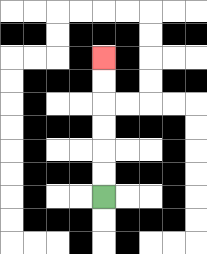{'start': '[4, 8]', 'end': '[4, 2]', 'path_directions': 'U,U,U,U,U,U', 'path_coordinates': '[[4, 8], [4, 7], [4, 6], [4, 5], [4, 4], [4, 3], [4, 2]]'}